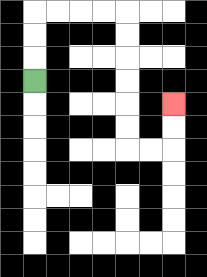{'start': '[1, 3]', 'end': '[7, 4]', 'path_directions': 'U,U,U,R,R,R,R,D,D,D,D,D,D,R,R,U,U', 'path_coordinates': '[[1, 3], [1, 2], [1, 1], [1, 0], [2, 0], [3, 0], [4, 0], [5, 0], [5, 1], [5, 2], [5, 3], [5, 4], [5, 5], [5, 6], [6, 6], [7, 6], [7, 5], [7, 4]]'}